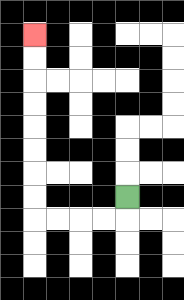{'start': '[5, 8]', 'end': '[1, 1]', 'path_directions': 'D,L,L,L,L,U,U,U,U,U,U,U,U', 'path_coordinates': '[[5, 8], [5, 9], [4, 9], [3, 9], [2, 9], [1, 9], [1, 8], [1, 7], [1, 6], [1, 5], [1, 4], [1, 3], [1, 2], [1, 1]]'}